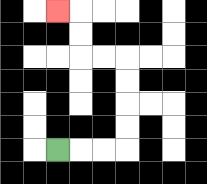{'start': '[2, 6]', 'end': '[2, 0]', 'path_directions': 'R,R,R,U,U,U,U,L,L,U,U,L', 'path_coordinates': '[[2, 6], [3, 6], [4, 6], [5, 6], [5, 5], [5, 4], [5, 3], [5, 2], [4, 2], [3, 2], [3, 1], [3, 0], [2, 0]]'}